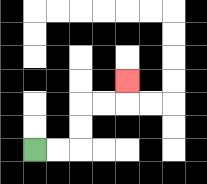{'start': '[1, 6]', 'end': '[5, 3]', 'path_directions': 'R,R,U,U,R,R,U', 'path_coordinates': '[[1, 6], [2, 6], [3, 6], [3, 5], [3, 4], [4, 4], [5, 4], [5, 3]]'}